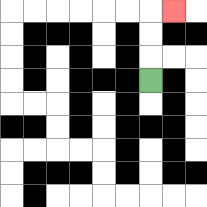{'start': '[6, 3]', 'end': '[7, 0]', 'path_directions': 'U,U,U,R', 'path_coordinates': '[[6, 3], [6, 2], [6, 1], [6, 0], [7, 0]]'}